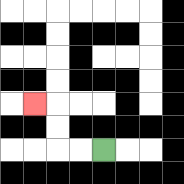{'start': '[4, 6]', 'end': '[1, 4]', 'path_directions': 'L,L,U,U,L', 'path_coordinates': '[[4, 6], [3, 6], [2, 6], [2, 5], [2, 4], [1, 4]]'}